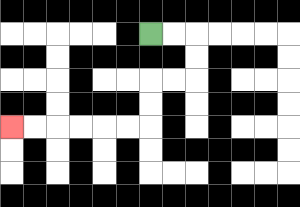{'start': '[6, 1]', 'end': '[0, 5]', 'path_directions': 'R,R,D,D,L,L,D,D,L,L,L,L,L,L', 'path_coordinates': '[[6, 1], [7, 1], [8, 1], [8, 2], [8, 3], [7, 3], [6, 3], [6, 4], [6, 5], [5, 5], [4, 5], [3, 5], [2, 5], [1, 5], [0, 5]]'}